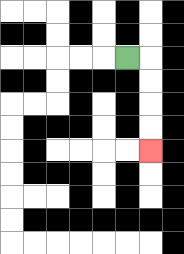{'start': '[5, 2]', 'end': '[6, 6]', 'path_directions': 'R,D,D,D,D', 'path_coordinates': '[[5, 2], [6, 2], [6, 3], [6, 4], [6, 5], [6, 6]]'}